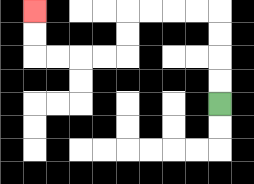{'start': '[9, 4]', 'end': '[1, 0]', 'path_directions': 'U,U,U,U,L,L,L,L,D,D,L,L,L,L,U,U', 'path_coordinates': '[[9, 4], [9, 3], [9, 2], [9, 1], [9, 0], [8, 0], [7, 0], [6, 0], [5, 0], [5, 1], [5, 2], [4, 2], [3, 2], [2, 2], [1, 2], [1, 1], [1, 0]]'}